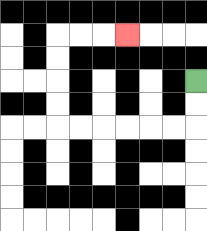{'start': '[8, 3]', 'end': '[5, 1]', 'path_directions': 'D,D,L,L,L,L,L,L,U,U,U,U,R,R,R', 'path_coordinates': '[[8, 3], [8, 4], [8, 5], [7, 5], [6, 5], [5, 5], [4, 5], [3, 5], [2, 5], [2, 4], [2, 3], [2, 2], [2, 1], [3, 1], [4, 1], [5, 1]]'}